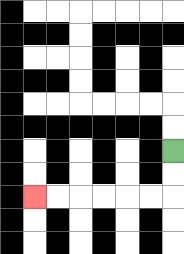{'start': '[7, 6]', 'end': '[1, 8]', 'path_directions': 'D,D,L,L,L,L,L,L', 'path_coordinates': '[[7, 6], [7, 7], [7, 8], [6, 8], [5, 8], [4, 8], [3, 8], [2, 8], [1, 8]]'}